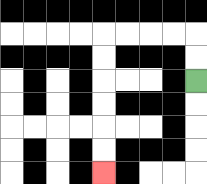{'start': '[8, 3]', 'end': '[4, 7]', 'path_directions': 'U,U,L,L,L,L,D,D,D,D,D,D', 'path_coordinates': '[[8, 3], [8, 2], [8, 1], [7, 1], [6, 1], [5, 1], [4, 1], [4, 2], [4, 3], [4, 4], [4, 5], [4, 6], [4, 7]]'}